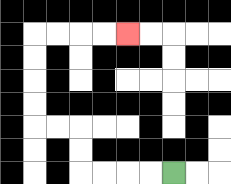{'start': '[7, 7]', 'end': '[5, 1]', 'path_directions': 'L,L,L,L,U,U,L,L,U,U,U,U,R,R,R,R', 'path_coordinates': '[[7, 7], [6, 7], [5, 7], [4, 7], [3, 7], [3, 6], [3, 5], [2, 5], [1, 5], [1, 4], [1, 3], [1, 2], [1, 1], [2, 1], [3, 1], [4, 1], [5, 1]]'}